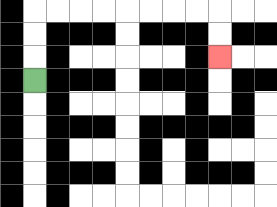{'start': '[1, 3]', 'end': '[9, 2]', 'path_directions': 'U,U,U,R,R,R,R,R,R,R,R,D,D', 'path_coordinates': '[[1, 3], [1, 2], [1, 1], [1, 0], [2, 0], [3, 0], [4, 0], [5, 0], [6, 0], [7, 0], [8, 0], [9, 0], [9, 1], [9, 2]]'}